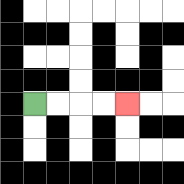{'start': '[1, 4]', 'end': '[5, 4]', 'path_directions': 'R,R,R,R', 'path_coordinates': '[[1, 4], [2, 4], [3, 4], [4, 4], [5, 4]]'}